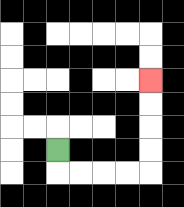{'start': '[2, 6]', 'end': '[6, 3]', 'path_directions': 'D,R,R,R,R,U,U,U,U', 'path_coordinates': '[[2, 6], [2, 7], [3, 7], [4, 7], [5, 7], [6, 7], [6, 6], [6, 5], [6, 4], [6, 3]]'}